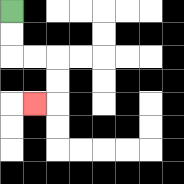{'start': '[0, 0]', 'end': '[1, 4]', 'path_directions': 'D,D,R,R,D,D,L', 'path_coordinates': '[[0, 0], [0, 1], [0, 2], [1, 2], [2, 2], [2, 3], [2, 4], [1, 4]]'}